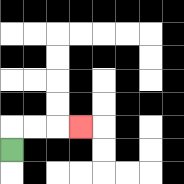{'start': '[0, 6]', 'end': '[3, 5]', 'path_directions': 'U,R,R,R', 'path_coordinates': '[[0, 6], [0, 5], [1, 5], [2, 5], [3, 5]]'}